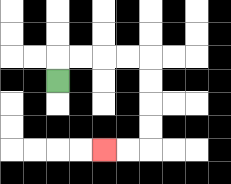{'start': '[2, 3]', 'end': '[4, 6]', 'path_directions': 'U,R,R,R,R,D,D,D,D,L,L', 'path_coordinates': '[[2, 3], [2, 2], [3, 2], [4, 2], [5, 2], [6, 2], [6, 3], [6, 4], [6, 5], [6, 6], [5, 6], [4, 6]]'}